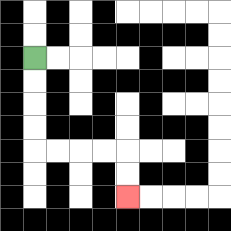{'start': '[1, 2]', 'end': '[5, 8]', 'path_directions': 'D,D,D,D,R,R,R,R,D,D', 'path_coordinates': '[[1, 2], [1, 3], [1, 4], [1, 5], [1, 6], [2, 6], [3, 6], [4, 6], [5, 6], [5, 7], [5, 8]]'}